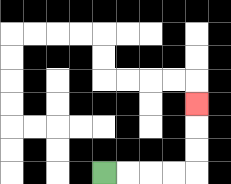{'start': '[4, 7]', 'end': '[8, 4]', 'path_directions': 'R,R,R,R,U,U,U', 'path_coordinates': '[[4, 7], [5, 7], [6, 7], [7, 7], [8, 7], [8, 6], [8, 5], [8, 4]]'}